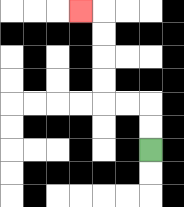{'start': '[6, 6]', 'end': '[3, 0]', 'path_directions': 'U,U,L,L,U,U,U,U,L', 'path_coordinates': '[[6, 6], [6, 5], [6, 4], [5, 4], [4, 4], [4, 3], [4, 2], [4, 1], [4, 0], [3, 0]]'}